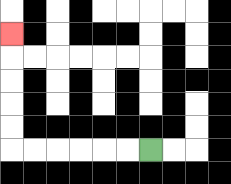{'start': '[6, 6]', 'end': '[0, 1]', 'path_directions': 'L,L,L,L,L,L,U,U,U,U,U', 'path_coordinates': '[[6, 6], [5, 6], [4, 6], [3, 6], [2, 6], [1, 6], [0, 6], [0, 5], [0, 4], [0, 3], [0, 2], [0, 1]]'}